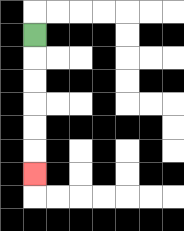{'start': '[1, 1]', 'end': '[1, 7]', 'path_directions': 'D,D,D,D,D,D', 'path_coordinates': '[[1, 1], [1, 2], [1, 3], [1, 4], [1, 5], [1, 6], [1, 7]]'}